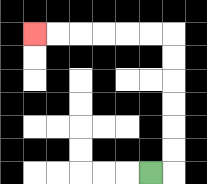{'start': '[6, 7]', 'end': '[1, 1]', 'path_directions': 'R,U,U,U,U,U,U,L,L,L,L,L,L', 'path_coordinates': '[[6, 7], [7, 7], [7, 6], [7, 5], [7, 4], [7, 3], [7, 2], [7, 1], [6, 1], [5, 1], [4, 1], [3, 1], [2, 1], [1, 1]]'}